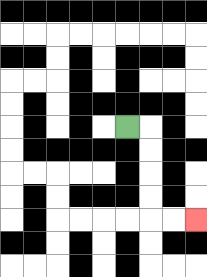{'start': '[5, 5]', 'end': '[8, 9]', 'path_directions': 'R,D,D,D,D,R,R', 'path_coordinates': '[[5, 5], [6, 5], [6, 6], [6, 7], [6, 8], [6, 9], [7, 9], [8, 9]]'}